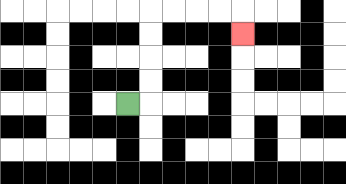{'start': '[5, 4]', 'end': '[10, 1]', 'path_directions': 'R,U,U,U,U,R,R,R,R,D', 'path_coordinates': '[[5, 4], [6, 4], [6, 3], [6, 2], [6, 1], [6, 0], [7, 0], [8, 0], [9, 0], [10, 0], [10, 1]]'}